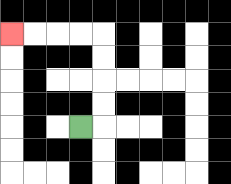{'start': '[3, 5]', 'end': '[0, 1]', 'path_directions': 'R,U,U,U,U,L,L,L,L', 'path_coordinates': '[[3, 5], [4, 5], [4, 4], [4, 3], [4, 2], [4, 1], [3, 1], [2, 1], [1, 1], [0, 1]]'}